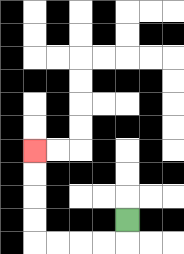{'start': '[5, 9]', 'end': '[1, 6]', 'path_directions': 'D,L,L,L,L,U,U,U,U', 'path_coordinates': '[[5, 9], [5, 10], [4, 10], [3, 10], [2, 10], [1, 10], [1, 9], [1, 8], [1, 7], [1, 6]]'}